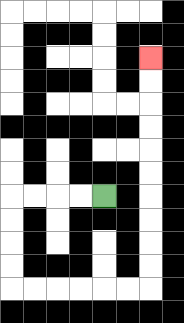{'start': '[4, 8]', 'end': '[6, 2]', 'path_directions': 'L,L,L,L,D,D,D,D,R,R,R,R,R,R,U,U,U,U,U,U,U,U,U,U', 'path_coordinates': '[[4, 8], [3, 8], [2, 8], [1, 8], [0, 8], [0, 9], [0, 10], [0, 11], [0, 12], [1, 12], [2, 12], [3, 12], [4, 12], [5, 12], [6, 12], [6, 11], [6, 10], [6, 9], [6, 8], [6, 7], [6, 6], [6, 5], [6, 4], [6, 3], [6, 2]]'}